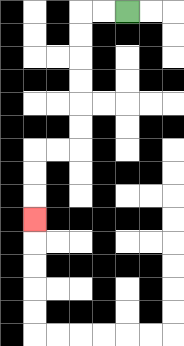{'start': '[5, 0]', 'end': '[1, 9]', 'path_directions': 'L,L,D,D,D,D,D,D,L,L,D,D,D', 'path_coordinates': '[[5, 0], [4, 0], [3, 0], [3, 1], [3, 2], [3, 3], [3, 4], [3, 5], [3, 6], [2, 6], [1, 6], [1, 7], [1, 8], [1, 9]]'}